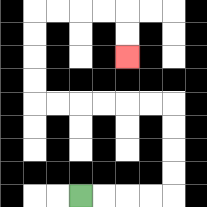{'start': '[3, 8]', 'end': '[5, 2]', 'path_directions': 'R,R,R,R,U,U,U,U,L,L,L,L,L,L,U,U,U,U,R,R,R,R,D,D', 'path_coordinates': '[[3, 8], [4, 8], [5, 8], [6, 8], [7, 8], [7, 7], [7, 6], [7, 5], [7, 4], [6, 4], [5, 4], [4, 4], [3, 4], [2, 4], [1, 4], [1, 3], [1, 2], [1, 1], [1, 0], [2, 0], [3, 0], [4, 0], [5, 0], [5, 1], [5, 2]]'}